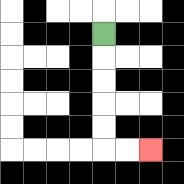{'start': '[4, 1]', 'end': '[6, 6]', 'path_directions': 'D,D,D,D,D,R,R', 'path_coordinates': '[[4, 1], [4, 2], [4, 3], [4, 4], [4, 5], [4, 6], [5, 6], [6, 6]]'}